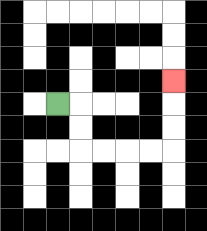{'start': '[2, 4]', 'end': '[7, 3]', 'path_directions': 'R,D,D,R,R,R,R,U,U,U', 'path_coordinates': '[[2, 4], [3, 4], [3, 5], [3, 6], [4, 6], [5, 6], [6, 6], [7, 6], [7, 5], [7, 4], [7, 3]]'}